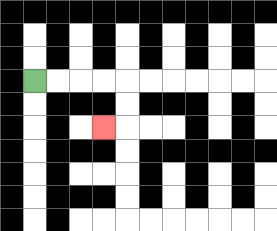{'start': '[1, 3]', 'end': '[4, 5]', 'path_directions': 'R,R,R,R,D,D,L', 'path_coordinates': '[[1, 3], [2, 3], [3, 3], [4, 3], [5, 3], [5, 4], [5, 5], [4, 5]]'}